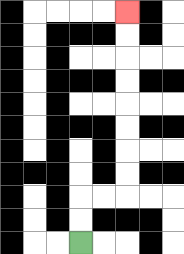{'start': '[3, 10]', 'end': '[5, 0]', 'path_directions': 'U,U,R,R,U,U,U,U,U,U,U,U', 'path_coordinates': '[[3, 10], [3, 9], [3, 8], [4, 8], [5, 8], [5, 7], [5, 6], [5, 5], [5, 4], [5, 3], [5, 2], [5, 1], [5, 0]]'}